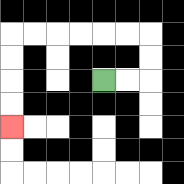{'start': '[4, 3]', 'end': '[0, 5]', 'path_directions': 'R,R,U,U,L,L,L,L,L,L,D,D,D,D', 'path_coordinates': '[[4, 3], [5, 3], [6, 3], [6, 2], [6, 1], [5, 1], [4, 1], [3, 1], [2, 1], [1, 1], [0, 1], [0, 2], [0, 3], [0, 4], [0, 5]]'}